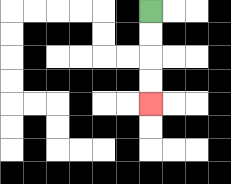{'start': '[6, 0]', 'end': '[6, 4]', 'path_directions': 'D,D,D,D', 'path_coordinates': '[[6, 0], [6, 1], [6, 2], [6, 3], [6, 4]]'}